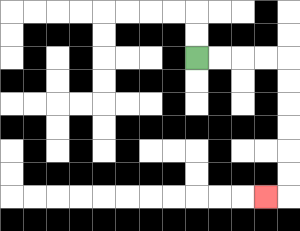{'start': '[8, 2]', 'end': '[11, 8]', 'path_directions': 'R,R,R,R,D,D,D,D,D,D,L', 'path_coordinates': '[[8, 2], [9, 2], [10, 2], [11, 2], [12, 2], [12, 3], [12, 4], [12, 5], [12, 6], [12, 7], [12, 8], [11, 8]]'}